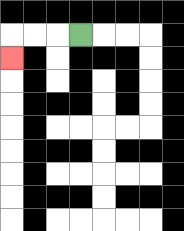{'start': '[3, 1]', 'end': '[0, 2]', 'path_directions': 'L,L,L,D', 'path_coordinates': '[[3, 1], [2, 1], [1, 1], [0, 1], [0, 2]]'}